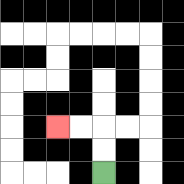{'start': '[4, 7]', 'end': '[2, 5]', 'path_directions': 'U,U,L,L', 'path_coordinates': '[[4, 7], [4, 6], [4, 5], [3, 5], [2, 5]]'}